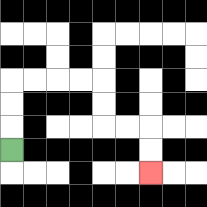{'start': '[0, 6]', 'end': '[6, 7]', 'path_directions': 'U,U,U,R,R,R,R,D,D,R,R,D,D', 'path_coordinates': '[[0, 6], [0, 5], [0, 4], [0, 3], [1, 3], [2, 3], [3, 3], [4, 3], [4, 4], [4, 5], [5, 5], [6, 5], [6, 6], [6, 7]]'}